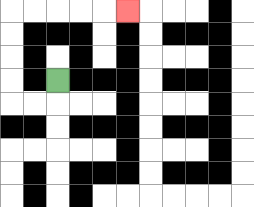{'start': '[2, 3]', 'end': '[5, 0]', 'path_directions': 'D,L,L,U,U,U,U,R,R,R,R,R', 'path_coordinates': '[[2, 3], [2, 4], [1, 4], [0, 4], [0, 3], [0, 2], [0, 1], [0, 0], [1, 0], [2, 0], [3, 0], [4, 0], [5, 0]]'}